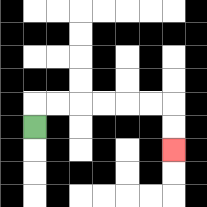{'start': '[1, 5]', 'end': '[7, 6]', 'path_directions': 'U,R,R,R,R,R,R,D,D', 'path_coordinates': '[[1, 5], [1, 4], [2, 4], [3, 4], [4, 4], [5, 4], [6, 4], [7, 4], [7, 5], [7, 6]]'}